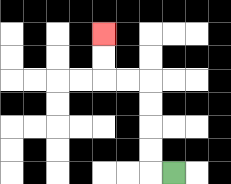{'start': '[7, 7]', 'end': '[4, 1]', 'path_directions': 'L,U,U,U,U,L,L,U,U', 'path_coordinates': '[[7, 7], [6, 7], [6, 6], [6, 5], [6, 4], [6, 3], [5, 3], [4, 3], [4, 2], [4, 1]]'}